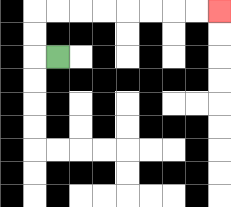{'start': '[2, 2]', 'end': '[9, 0]', 'path_directions': 'L,U,U,R,R,R,R,R,R,R,R', 'path_coordinates': '[[2, 2], [1, 2], [1, 1], [1, 0], [2, 0], [3, 0], [4, 0], [5, 0], [6, 0], [7, 0], [8, 0], [9, 0]]'}